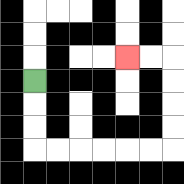{'start': '[1, 3]', 'end': '[5, 2]', 'path_directions': 'D,D,D,R,R,R,R,R,R,U,U,U,U,L,L', 'path_coordinates': '[[1, 3], [1, 4], [1, 5], [1, 6], [2, 6], [3, 6], [4, 6], [5, 6], [6, 6], [7, 6], [7, 5], [7, 4], [7, 3], [7, 2], [6, 2], [5, 2]]'}